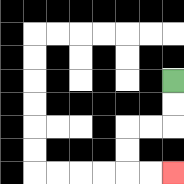{'start': '[7, 3]', 'end': '[7, 7]', 'path_directions': 'D,D,L,L,D,D,R,R', 'path_coordinates': '[[7, 3], [7, 4], [7, 5], [6, 5], [5, 5], [5, 6], [5, 7], [6, 7], [7, 7]]'}